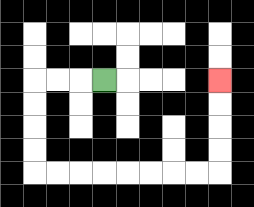{'start': '[4, 3]', 'end': '[9, 3]', 'path_directions': 'L,L,L,D,D,D,D,R,R,R,R,R,R,R,R,U,U,U,U', 'path_coordinates': '[[4, 3], [3, 3], [2, 3], [1, 3], [1, 4], [1, 5], [1, 6], [1, 7], [2, 7], [3, 7], [4, 7], [5, 7], [6, 7], [7, 7], [8, 7], [9, 7], [9, 6], [9, 5], [9, 4], [9, 3]]'}